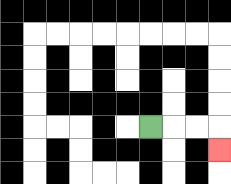{'start': '[6, 5]', 'end': '[9, 6]', 'path_directions': 'R,R,R,D', 'path_coordinates': '[[6, 5], [7, 5], [8, 5], [9, 5], [9, 6]]'}